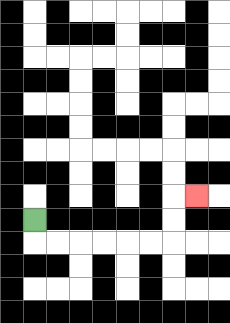{'start': '[1, 9]', 'end': '[8, 8]', 'path_directions': 'D,R,R,R,R,R,R,U,U,R', 'path_coordinates': '[[1, 9], [1, 10], [2, 10], [3, 10], [4, 10], [5, 10], [6, 10], [7, 10], [7, 9], [7, 8], [8, 8]]'}